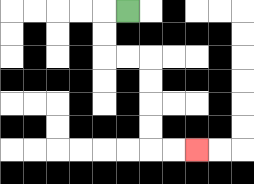{'start': '[5, 0]', 'end': '[8, 6]', 'path_directions': 'L,D,D,R,R,D,D,D,D,R,R', 'path_coordinates': '[[5, 0], [4, 0], [4, 1], [4, 2], [5, 2], [6, 2], [6, 3], [6, 4], [6, 5], [6, 6], [7, 6], [8, 6]]'}